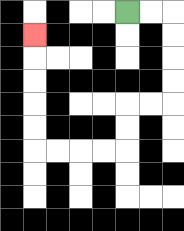{'start': '[5, 0]', 'end': '[1, 1]', 'path_directions': 'R,R,D,D,D,D,L,L,D,D,L,L,L,L,U,U,U,U,U', 'path_coordinates': '[[5, 0], [6, 0], [7, 0], [7, 1], [7, 2], [7, 3], [7, 4], [6, 4], [5, 4], [5, 5], [5, 6], [4, 6], [3, 6], [2, 6], [1, 6], [1, 5], [1, 4], [1, 3], [1, 2], [1, 1]]'}